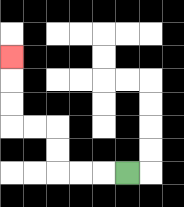{'start': '[5, 7]', 'end': '[0, 2]', 'path_directions': 'L,L,L,U,U,L,L,U,U,U', 'path_coordinates': '[[5, 7], [4, 7], [3, 7], [2, 7], [2, 6], [2, 5], [1, 5], [0, 5], [0, 4], [0, 3], [0, 2]]'}